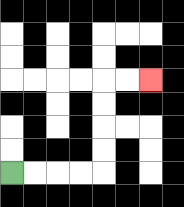{'start': '[0, 7]', 'end': '[6, 3]', 'path_directions': 'R,R,R,R,U,U,U,U,R,R', 'path_coordinates': '[[0, 7], [1, 7], [2, 7], [3, 7], [4, 7], [4, 6], [4, 5], [4, 4], [4, 3], [5, 3], [6, 3]]'}